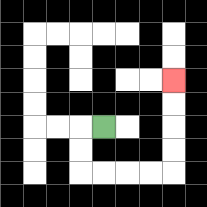{'start': '[4, 5]', 'end': '[7, 3]', 'path_directions': 'L,D,D,R,R,R,R,U,U,U,U', 'path_coordinates': '[[4, 5], [3, 5], [3, 6], [3, 7], [4, 7], [5, 7], [6, 7], [7, 7], [7, 6], [7, 5], [7, 4], [7, 3]]'}